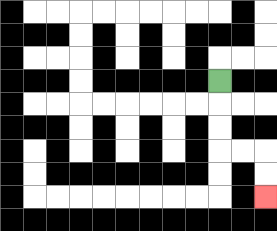{'start': '[9, 3]', 'end': '[11, 8]', 'path_directions': 'D,D,D,R,R,D,D', 'path_coordinates': '[[9, 3], [9, 4], [9, 5], [9, 6], [10, 6], [11, 6], [11, 7], [11, 8]]'}